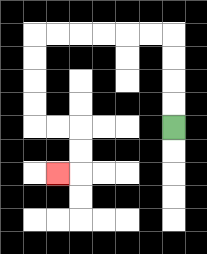{'start': '[7, 5]', 'end': '[2, 7]', 'path_directions': 'U,U,U,U,L,L,L,L,L,L,D,D,D,D,R,R,D,D,L', 'path_coordinates': '[[7, 5], [7, 4], [7, 3], [7, 2], [7, 1], [6, 1], [5, 1], [4, 1], [3, 1], [2, 1], [1, 1], [1, 2], [1, 3], [1, 4], [1, 5], [2, 5], [3, 5], [3, 6], [3, 7], [2, 7]]'}